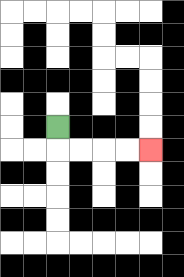{'start': '[2, 5]', 'end': '[6, 6]', 'path_directions': 'D,R,R,R,R', 'path_coordinates': '[[2, 5], [2, 6], [3, 6], [4, 6], [5, 6], [6, 6]]'}